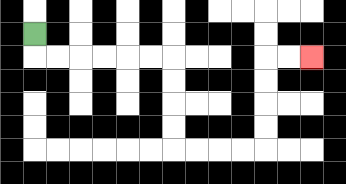{'start': '[1, 1]', 'end': '[13, 2]', 'path_directions': 'D,R,R,R,R,R,R,D,D,D,D,R,R,R,R,U,U,U,U,R,R', 'path_coordinates': '[[1, 1], [1, 2], [2, 2], [3, 2], [4, 2], [5, 2], [6, 2], [7, 2], [7, 3], [7, 4], [7, 5], [7, 6], [8, 6], [9, 6], [10, 6], [11, 6], [11, 5], [11, 4], [11, 3], [11, 2], [12, 2], [13, 2]]'}